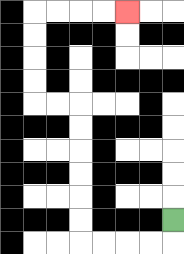{'start': '[7, 9]', 'end': '[5, 0]', 'path_directions': 'D,L,L,L,L,U,U,U,U,U,U,L,L,U,U,U,U,R,R,R,R', 'path_coordinates': '[[7, 9], [7, 10], [6, 10], [5, 10], [4, 10], [3, 10], [3, 9], [3, 8], [3, 7], [3, 6], [3, 5], [3, 4], [2, 4], [1, 4], [1, 3], [1, 2], [1, 1], [1, 0], [2, 0], [3, 0], [4, 0], [5, 0]]'}